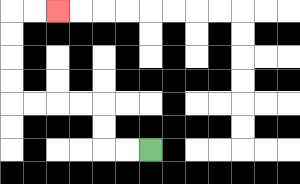{'start': '[6, 6]', 'end': '[2, 0]', 'path_directions': 'L,L,U,U,L,L,L,L,U,U,U,U,R,R', 'path_coordinates': '[[6, 6], [5, 6], [4, 6], [4, 5], [4, 4], [3, 4], [2, 4], [1, 4], [0, 4], [0, 3], [0, 2], [0, 1], [0, 0], [1, 0], [2, 0]]'}